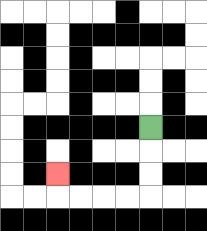{'start': '[6, 5]', 'end': '[2, 7]', 'path_directions': 'D,D,D,L,L,L,L,U', 'path_coordinates': '[[6, 5], [6, 6], [6, 7], [6, 8], [5, 8], [4, 8], [3, 8], [2, 8], [2, 7]]'}